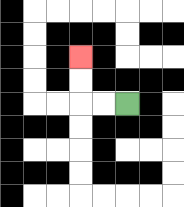{'start': '[5, 4]', 'end': '[3, 2]', 'path_directions': 'L,L,U,U', 'path_coordinates': '[[5, 4], [4, 4], [3, 4], [3, 3], [3, 2]]'}